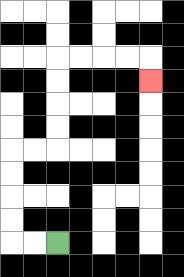{'start': '[2, 10]', 'end': '[6, 3]', 'path_directions': 'L,L,U,U,U,U,R,R,U,U,U,U,R,R,R,R,D', 'path_coordinates': '[[2, 10], [1, 10], [0, 10], [0, 9], [0, 8], [0, 7], [0, 6], [1, 6], [2, 6], [2, 5], [2, 4], [2, 3], [2, 2], [3, 2], [4, 2], [5, 2], [6, 2], [6, 3]]'}